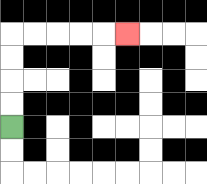{'start': '[0, 5]', 'end': '[5, 1]', 'path_directions': 'U,U,U,U,R,R,R,R,R', 'path_coordinates': '[[0, 5], [0, 4], [0, 3], [0, 2], [0, 1], [1, 1], [2, 1], [3, 1], [4, 1], [5, 1]]'}